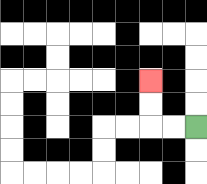{'start': '[8, 5]', 'end': '[6, 3]', 'path_directions': 'L,L,U,U', 'path_coordinates': '[[8, 5], [7, 5], [6, 5], [6, 4], [6, 3]]'}